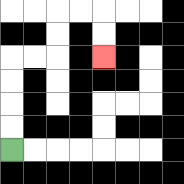{'start': '[0, 6]', 'end': '[4, 2]', 'path_directions': 'U,U,U,U,R,R,U,U,R,R,D,D', 'path_coordinates': '[[0, 6], [0, 5], [0, 4], [0, 3], [0, 2], [1, 2], [2, 2], [2, 1], [2, 0], [3, 0], [4, 0], [4, 1], [4, 2]]'}